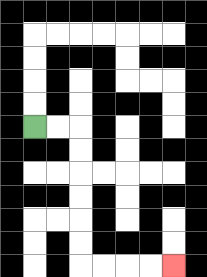{'start': '[1, 5]', 'end': '[7, 11]', 'path_directions': 'R,R,D,D,D,D,D,D,R,R,R,R', 'path_coordinates': '[[1, 5], [2, 5], [3, 5], [3, 6], [3, 7], [3, 8], [3, 9], [3, 10], [3, 11], [4, 11], [5, 11], [6, 11], [7, 11]]'}